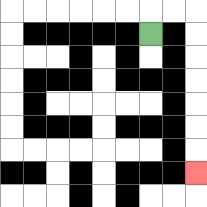{'start': '[6, 1]', 'end': '[8, 7]', 'path_directions': 'U,R,R,D,D,D,D,D,D,D', 'path_coordinates': '[[6, 1], [6, 0], [7, 0], [8, 0], [8, 1], [8, 2], [8, 3], [8, 4], [8, 5], [8, 6], [8, 7]]'}